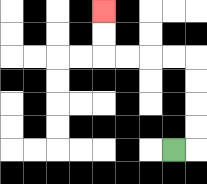{'start': '[7, 6]', 'end': '[4, 0]', 'path_directions': 'R,U,U,U,U,L,L,L,L,U,U', 'path_coordinates': '[[7, 6], [8, 6], [8, 5], [8, 4], [8, 3], [8, 2], [7, 2], [6, 2], [5, 2], [4, 2], [4, 1], [4, 0]]'}